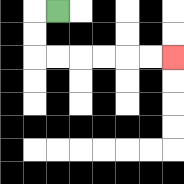{'start': '[2, 0]', 'end': '[7, 2]', 'path_directions': 'L,D,D,R,R,R,R,R,R', 'path_coordinates': '[[2, 0], [1, 0], [1, 1], [1, 2], [2, 2], [3, 2], [4, 2], [5, 2], [6, 2], [7, 2]]'}